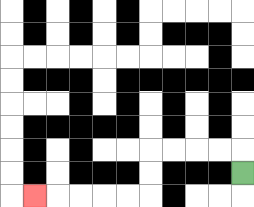{'start': '[10, 7]', 'end': '[1, 8]', 'path_directions': 'U,L,L,L,L,D,D,L,L,L,L,L', 'path_coordinates': '[[10, 7], [10, 6], [9, 6], [8, 6], [7, 6], [6, 6], [6, 7], [6, 8], [5, 8], [4, 8], [3, 8], [2, 8], [1, 8]]'}